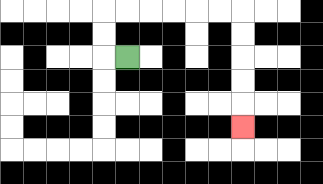{'start': '[5, 2]', 'end': '[10, 5]', 'path_directions': 'L,U,U,R,R,R,R,R,R,D,D,D,D,D', 'path_coordinates': '[[5, 2], [4, 2], [4, 1], [4, 0], [5, 0], [6, 0], [7, 0], [8, 0], [9, 0], [10, 0], [10, 1], [10, 2], [10, 3], [10, 4], [10, 5]]'}